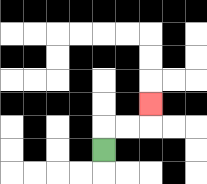{'start': '[4, 6]', 'end': '[6, 4]', 'path_directions': 'U,R,R,U', 'path_coordinates': '[[4, 6], [4, 5], [5, 5], [6, 5], [6, 4]]'}